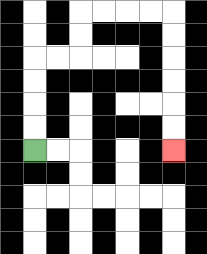{'start': '[1, 6]', 'end': '[7, 6]', 'path_directions': 'U,U,U,U,R,R,U,U,R,R,R,R,D,D,D,D,D,D', 'path_coordinates': '[[1, 6], [1, 5], [1, 4], [1, 3], [1, 2], [2, 2], [3, 2], [3, 1], [3, 0], [4, 0], [5, 0], [6, 0], [7, 0], [7, 1], [7, 2], [7, 3], [7, 4], [7, 5], [7, 6]]'}